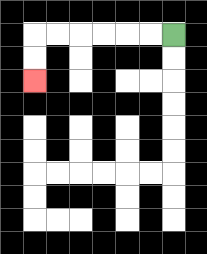{'start': '[7, 1]', 'end': '[1, 3]', 'path_directions': 'L,L,L,L,L,L,D,D', 'path_coordinates': '[[7, 1], [6, 1], [5, 1], [4, 1], [3, 1], [2, 1], [1, 1], [1, 2], [1, 3]]'}